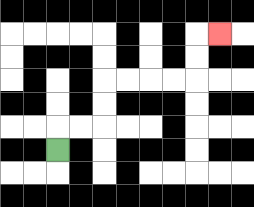{'start': '[2, 6]', 'end': '[9, 1]', 'path_directions': 'U,R,R,U,U,R,R,R,R,U,U,R', 'path_coordinates': '[[2, 6], [2, 5], [3, 5], [4, 5], [4, 4], [4, 3], [5, 3], [6, 3], [7, 3], [8, 3], [8, 2], [8, 1], [9, 1]]'}